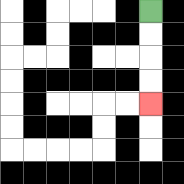{'start': '[6, 0]', 'end': '[6, 4]', 'path_directions': 'D,D,D,D', 'path_coordinates': '[[6, 0], [6, 1], [6, 2], [6, 3], [6, 4]]'}